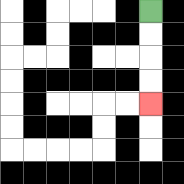{'start': '[6, 0]', 'end': '[6, 4]', 'path_directions': 'D,D,D,D', 'path_coordinates': '[[6, 0], [6, 1], [6, 2], [6, 3], [6, 4]]'}